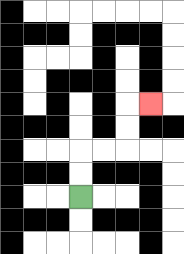{'start': '[3, 8]', 'end': '[6, 4]', 'path_directions': 'U,U,R,R,U,U,R', 'path_coordinates': '[[3, 8], [3, 7], [3, 6], [4, 6], [5, 6], [5, 5], [5, 4], [6, 4]]'}